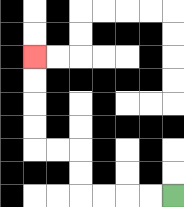{'start': '[7, 8]', 'end': '[1, 2]', 'path_directions': 'L,L,L,L,U,U,L,L,U,U,U,U', 'path_coordinates': '[[7, 8], [6, 8], [5, 8], [4, 8], [3, 8], [3, 7], [3, 6], [2, 6], [1, 6], [1, 5], [1, 4], [1, 3], [1, 2]]'}